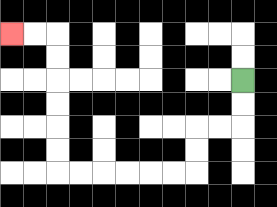{'start': '[10, 3]', 'end': '[0, 1]', 'path_directions': 'D,D,L,L,D,D,L,L,L,L,L,L,U,U,U,U,U,U,L,L', 'path_coordinates': '[[10, 3], [10, 4], [10, 5], [9, 5], [8, 5], [8, 6], [8, 7], [7, 7], [6, 7], [5, 7], [4, 7], [3, 7], [2, 7], [2, 6], [2, 5], [2, 4], [2, 3], [2, 2], [2, 1], [1, 1], [0, 1]]'}